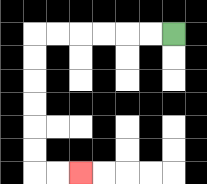{'start': '[7, 1]', 'end': '[3, 7]', 'path_directions': 'L,L,L,L,L,L,D,D,D,D,D,D,R,R', 'path_coordinates': '[[7, 1], [6, 1], [5, 1], [4, 1], [3, 1], [2, 1], [1, 1], [1, 2], [1, 3], [1, 4], [1, 5], [1, 6], [1, 7], [2, 7], [3, 7]]'}